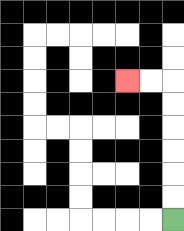{'start': '[7, 9]', 'end': '[5, 3]', 'path_directions': 'U,U,U,U,U,U,L,L', 'path_coordinates': '[[7, 9], [7, 8], [7, 7], [7, 6], [7, 5], [7, 4], [7, 3], [6, 3], [5, 3]]'}